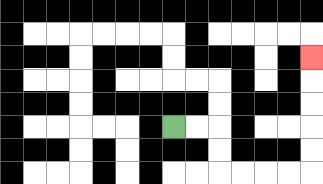{'start': '[7, 5]', 'end': '[13, 2]', 'path_directions': 'R,R,D,D,R,R,R,R,U,U,U,U,U', 'path_coordinates': '[[7, 5], [8, 5], [9, 5], [9, 6], [9, 7], [10, 7], [11, 7], [12, 7], [13, 7], [13, 6], [13, 5], [13, 4], [13, 3], [13, 2]]'}